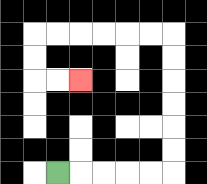{'start': '[2, 7]', 'end': '[3, 3]', 'path_directions': 'R,R,R,R,R,U,U,U,U,U,U,L,L,L,L,L,L,D,D,R,R', 'path_coordinates': '[[2, 7], [3, 7], [4, 7], [5, 7], [6, 7], [7, 7], [7, 6], [7, 5], [7, 4], [7, 3], [7, 2], [7, 1], [6, 1], [5, 1], [4, 1], [3, 1], [2, 1], [1, 1], [1, 2], [1, 3], [2, 3], [3, 3]]'}